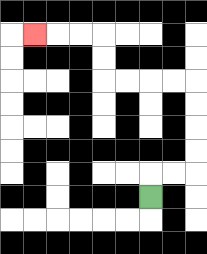{'start': '[6, 8]', 'end': '[1, 1]', 'path_directions': 'U,R,R,U,U,U,U,L,L,L,L,U,U,L,L,L', 'path_coordinates': '[[6, 8], [6, 7], [7, 7], [8, 7], [8, 6], [8, 5], [8, 4], [8, 3], [7, 3], [6, 3], [5, 3], [4, 3], [4, 2], [4, 1], [3, 1], [2, 1], [1, 1]]'}